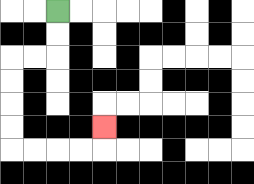{'start': '[2, 0]', 'end': '[4, 5]', 'path_directions': 'D,D,L,L,D,D,D,D,R,R,R,R,U', 'path_coordinates': '[[2, 0], [2, 1], [2, 2], [1, 2], [0, 2], [0, 3], [0, 4], [0, 5], [0, 6], [1, 6], [2, 6], [3, 6], [4, 6], [4, 5]]'}